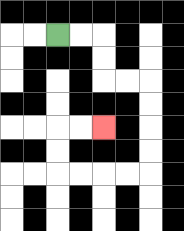{'start': '[2, 1]', 'end': '[4, 5]', 'path_directions': 'R,R,D,D,R,R,D,D,D,D,L,L,L,L,U,U,R,R', 'path_coordinates': '[[2, 1], [3, 1], [4, 1], [4, 2], [4, 3], [5, 3], [6, 3], [6, 4], [6, 5], [6, 6], [6, 7], [5, 7], [4, 7], [3, 7], [2, 7], [2, 6], [2, 5], [3, 5], [4, 5]]'}